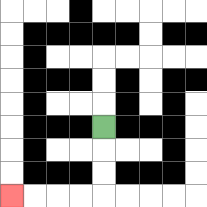{'start': '[4, 5]', 'end': '[0, 8]', 'path_directions': 'D,D,D,L,L,L,L', 'path_coordinates': '[[4, 5], [4, 6], [4, 7], [4, 8], [3, 8], [2, 8], [1, 8], [0, 8]]'}